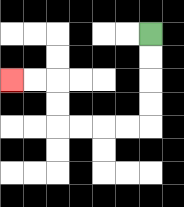{'start': '[6, 1]', 'end': '[0, 3]', 'path_directions': 'D,D,D,D,L,L,L,L,U,U,L,L', 'path_coordinates': '[[6, 1], [6, 2], [6, 3], [6, 4], [6, 5], [5, 5], [4, 5], [3, 5], [2, 5], [2, 4], [2, 3], [1, 3], [0, 3]]'}